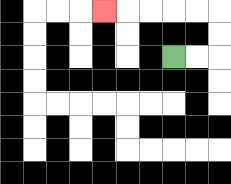{'start': '[7, 2]', 'end': '[4, 0]', 'path_directions': 'R,R,U,U,L,L,L,L,L', 'path_coordinates': '[[7, 2], [8, 2], [9, 2], [9, 1], [9, 0], [8, 0], [7, 0], [6, 0], [5, 0], [4, 0]]'}